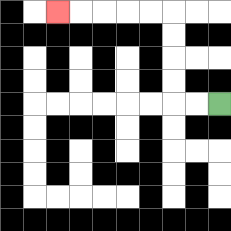{'start': '[9, 4]', 'end': '[2, 0]', 'path_directions': 'L,L,U,U,U,U,L,L,L,L,L', 'path_coordinates': '[[9, 4], [8, 4], [7, 4], [7, 3], [7, 2], [7, 1], [7, 0], [6, 0], [5, 0], [4, 0], [3, 0], [2, 0]]'}